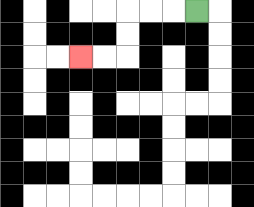{'start': '[8, 0]', 'end': '[3, 2]', 'path_directions': 'L,L,L,D,D,L,L', 'path_coordinates': '[[8, 0], [7, 0], [6, 0], [5, 0], [5, 1], [5, 2], [4, 2], [3, 2]]'}